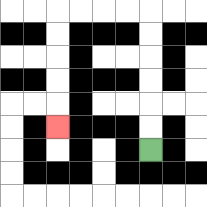{'start': '[6, 6]', 'end': '[2, 5]', 'path_directions': 'U,U,U,U,U,U,L,L,L,L,D,D,D,D,D', 'path_coordinates': '[[6, 6], [6, 5], [6, 4], [6, 3], [6, 2], [6, 1], [6, 0], [5, 0], [4, 0], [3, 0], [2, 0], [2, 1], [2, 2], [2, 3], [2, 4], [2, 5]]'}